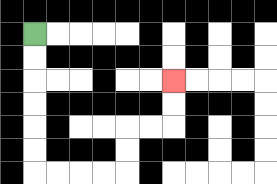{'start': '[1, 1]', 'end': '[7, 3]', 'path_directions': 'D,D,D,D,D,D,R,R,R,R,U,U,R,R,U,U', 'path_coordinates': '[[1, 1], [1, 2], [1, 3], [1, 4], [1, 5], [1, 6], [1, 7], [2, 7], [3, 7], [4, 7], [5, 7], [5, 6], [5, 5], [6, 5], [7, 5], [7, 4], [7, 3]]'}